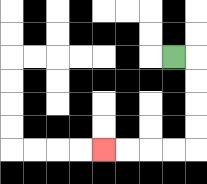{'start': '[7, 2]', 'end': '[4, 6]', 'path_directions': 'R,D,D,D,D,L,L,L,L', 'path_coordinates': '[[7, 2], [8, 2], [8, 3], [8, 4], [8, 5], [8, 6], [7, 6], [6, 6], [5, 6], [4, 6]]'}